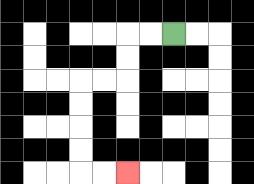{'start': '[7, 1]', 'end': '[5, 7]', 'path_directions': 'L,L,D,D,L,L,D,D,D,D,R,R', 'path_coordinates': '[[7, 1], [6, 1], [5, 1], [5, 2], [5, 3], [4, 3], [3, 3], [3, 4], [3, 5], [3, 6], [3, 7], [4, 7], [5, 7]]'}